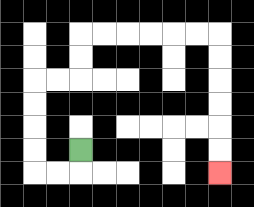{'start': '[3, 6]', 'end': '[9, 7]', 'path_directions': 'D,L,L,U,U,U,U,R,R,U,U,R,R,R,R,R,R,D,D,D,D,D,D', 'path_coordinates': '[[3, 6], [3, 7], [2, 7], [1, 7], [1, 6], [1, 5], [1, 4], [1, 3], [2, 3], [3, 3], [3, 2], [3, 1], [4, 1], [5, 1], [6, 1], [7, 1], [8, 1], [9, 1], [9, 2], [9, 3], [9, 4], [9, 5], [9, 6], [9, 7]]'}